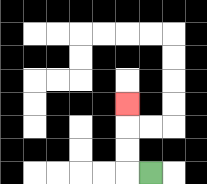{'start': '[6, 7]', 'end': '[5, 4]', 'path_directions': 'L,U,U,U', 'path_coordinates': '[[6, 7], [5, 7], [5, 6], [5, 5], [5, 4]]'}